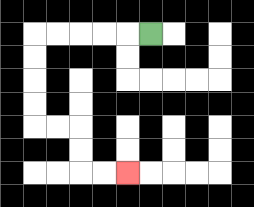{'start': '[6, 1]', 'end': '[5, 7]', 'path_directions': 'L,L,L,L,L,D,D,D,D,R,R,D,D,R,R', 'path_coordinates': '[[6, 1], [5, 1], [4, 1], [3, 1], [2, 1], [1, 1], [1, 2], [1, 3], [1, 4], [1, 5], [2, 5], [3, 5], [3, 6], [3, 7], [4, 7], [5, 7]]'}